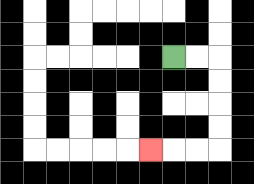{'start': '[7, 2]', 'end': '[6, 6]', 'path_directions': 'R,R,D,D,D,D,L,L,L', 'path_coordinates': '[[7, 2], [8, 2], [9, 2], [9, 3], [9, 4], [9, 5], [9, 6], [8, 6], [7, 6], [6, 6]]'}